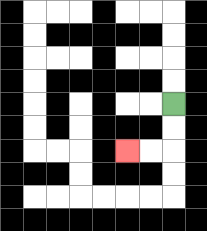{'start': '[7, 4]', 'end': '[5, 6]', 'path_directions': 'D,D,L,L', 'path_coordinates': '[[7, 4], [7, 5], [7, 6], [6, 6], [5, 6]]'}